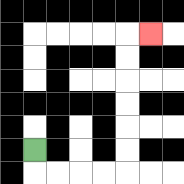{'start': '[1, 6]', 'end': '[6, 1]', 'path_directions': 'D,R,R,R,R,U,U,U,U,U,U,R', 'path_coordinates': '[[1, 6], [1, 7], [2, 7], [3, 7], [4, 7], [5, 7], [5, 6], [5, 5], [5, 4], [5, 3], [5, 2], [5, 1], [6, 1]]'}